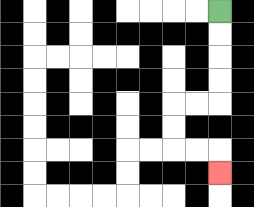{'start': '[9, 0]', 'end': '[9, 7]', 'path_directions': 'D,D,D,D,L,L,D,D,R,R,D', 'path_coordinates': '[[9, 0], [9, 1], [9, 2], [9, 3], [9, 4], [8, 4], [7, 4], [7, 5], [7, 6], [8, 6], [9, 6], [9, 7]]'}